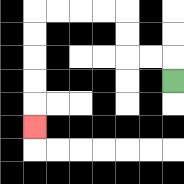{'start': '[7, 3]', 'end': '[1, 5]', 'path_directions': 'U,L,L,U,U,L,L,L,L,D,D,D,D,D', 'path_coordinates': '[[7, 3], [7, 2], [6, 2], [5, 2], [5, 1], [5, 0], [4, 0], [3, 0], [2, 0], [1, 0], [1, 1], [1, 2], [1, 3], [1, 4], [1, 5]]'}